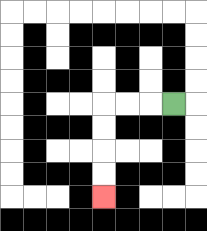{'start': '[7, 4]', 'end': '[4, 8]', 'path_directions': 'L,L,L,D,D,D,D', 'path_coordinates': '[[7, 4], [6, 4], [5, 4], [4, 4], [4, 5], [4, 6], [4, 7], [4, 8]]'}